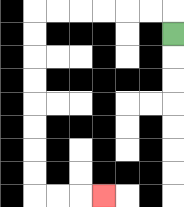{'start': '[7, 1]', 'end': '[4, 8]', 'path_directions': 'U,L,L,L,L,L,L,D,D,D,D,D,D,D,D,R,R,R', 'path_coordinates': '[[7, 1], [7, 0], [6, 0], [5, 0], [4, 0], [3, 0], [2, 0], [1, 0], [1, 1], [1, 2], [1, 3], [1, 4], [1, 5], [1, 6], [1, 7], [1, 8], [2, 8], [3, 8], [4, 8]]'}